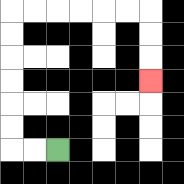{'start': '[2, 6]', 'end': '[6, 3]', 'path_directions': 'L,L,U,U,U,U,U,U,R,R,R,R,R,R,D,D,D', 'path_coordinates': '[[2, 6], [1, 6], [0, 6], [0, 5], [0, 4], [0, 3], [0, 2], [0, 1], [0, 0], [1, 0], [2, 0], [3, 0], [4, 0], [5, 0], [6, 0], [6, 1], [6, 2], [6, 3]]'}